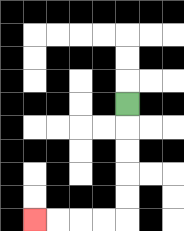{'start': '[5, 4]', 'end': '[1, 9]', 'path_directions': 'D,D,D,D,D,L,L,L,L', 'path_coordinates': '[[5, 4], [5, 5], [5, 6], [5, 7], [5, 8], [5, 9], [4, 9], [3, 9], [2, 9], [1, 9]]'}